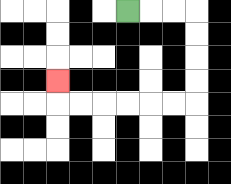{'start': '[5, 0]', 'end': '[2, 3]', 'path_directions': 'R,R,R,D,D,D,D,L,L,L,L,L,L,U', 'path_coordinates': '[[5, 0], [6, 0], [7, 0], [8, 0], [8, 1], [8, 2], [8, 3], [8, 4], [7, 4], [6, 4], [5, 4], [4, 4], [3, 4], [2, 4], [2, 3]]'}